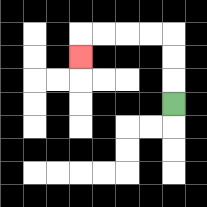{'start': '[7, 4]', 'end': '[3, 2]', 'path_directions': 'U,U,U,L,L,L,L,D', 'path_coordinates': '[[7, 4], [7, 3], [7, 2], [7, 1], [6, 1], [5, 1], [4, 1], [3, 1], [3, 2]]'}